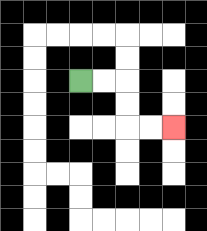{'start': '[3, 3]', 'end': '[7, 5]', 'path_directions': 'R,R,D,D,R,R', 'path_coordinates': '[[3, 3], [4, 3], [5, 3], [5, 4], [5, 5], [6, 5], [7, 5]]'}